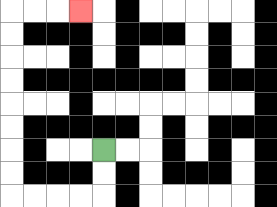{'start': '[4, 6]', 'end': '[3, 0]', 'path_directions': 'D,D,L,L,L,L,U,U,U,U,U,U,U,U,R,R,R', 'path_coordinates': '[[4, 6], [4, 7], [4, 8], [3, 8], [2, 8], [1, 8], [0, 8], [0, 7], [0, 6], [0, 5], [0, 4], [0, 3], [0, 2], [0, 1], [0, 0], [1, 0], [2, 0], [3, 0]]'}